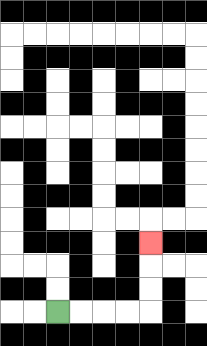{'start': '[2, 13]', 'end': '[6, 10]', 'path_directions': 'R,R,R,R,U,U,U', 'path_coordinates': '[[2, 13], [3, 13], [4, 13], [5, 13], [6, 13], [6, 12], [6, 11], [6, 10]]'}